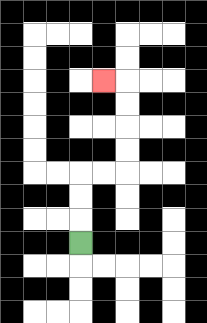{'start': '[3, 10]', 'end': '[4, 3]', 'path_directions': 'U,U,U,R,R,U,U,U,U,L', 'path_coordinates': '[[3, 10], [3, 9], [3, 8], [3, 7], [4, 7], [5, 7], [5, 6], [5, 5], [5, 4], [5, 3], [4, 3]]'}